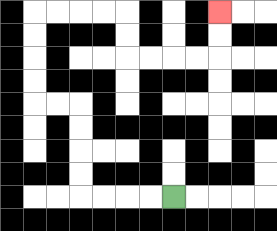{'start': '[7, 8]', 'end': '[9, 0]', 'path_directions': 'L,L,L,L,U,U,U,U,L,L,U,U,U,U,R,R,R,R,D,D,R,R,R,R,U,U', 'path_coordinates': '[[7, 8], [6, 8], [5, 8], [4, 8], [3, 8], [3, 7], [3, 6], [3, 5], [3, 4], [2, 4], [1, 4], [1, 3], [1, 2], [1, 1], [1, 0], [2, 0], [3, 0], [4, 0], [5, 0], [5, 1], [5, 2], [6, 2], [7, 2], [8, 2], [9, 2], [9, 1], [9, 0]]'}